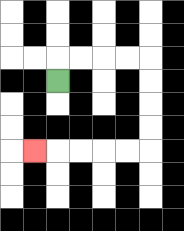{'start': '[2, 3]', 'end': '[1, 6]', 'path_directions': 'U,R,R,R,R,D,D,D,D,L,L,L,L,L', 'path_coordinates': '[[2, 3], [2, 2], [3, 2], [4, 2], [5, 2], [6, 2], [6, 3], [6, 4], [6, 5], [6, 6], [5, 6], [4, 6], [3, 6], [2, 6], [1, 6]]'}